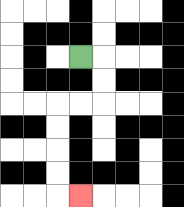{'start': '[3, 2]', 'end': '[3, 8]', 'path_directions': 'R,D,D,L,L,D,D,D,D,R', 'path_coordinates': '[[3, 2], [4, 2], [4, 3], [4, 4], [3, 4], [2, 4], [2, 5], [2, 6], [2, 7], [2, 8], [3, 8]]'}